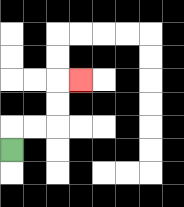{'start': '[0, 6]', 'end': '[3, 3]', 'path_directions': 'U,R,R,U,U,R', 'path_coordinates': '[[0, 6], [0, 5], [1, 5], [2, 5], [2, 4], [2, 3], [3, 3]]'}